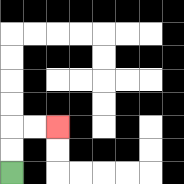{'start': '[0, 7]', 'end': '[2, 5]', 'path_directions': 'U,U,R,R', 'path_coordinates': '[[0, 7], [0, 6], [0, 5], [1, 5], [2, 5]]'}